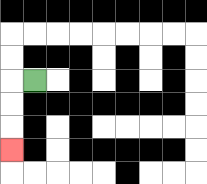{'start': '[1, 3]', 'end': '[0, 6]', 'path_directions': 'L,D,D,D', 'path_coordinates': '[[1, 3], [0, 3], [0, 4], [0, 5], [0, 6]]'}